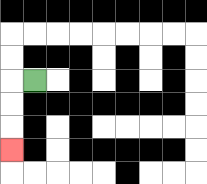{'start': '[1, 3]', 'end': '[0, 6]', 'path_directions': 'L,D,D,D', 'path_coordinates': '[[1, 3], [0, 3], [0, 4], [0, 5], [0, 6]]'}